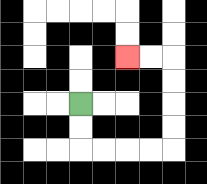{'start': '[3, 4]', 'end': '[5, 2]', 'path_directions': 'D,D,R,R,R,R,U,U,U,U,L,L', 'path_coordinates': '[[3, 4], [3, 5], [3, 6], [4, 6], [5, 6], [6, 6], [7, 6], [7, 5], [7, 4], [7, 3], [7, 2], [6, 2], [5, 2]]'}